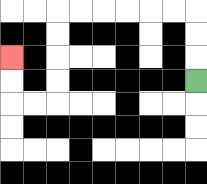{'start': '[8, 3]', 'end': '[0, 2]', 'path_directions': 'U,U,U,L,L,L,L,L,L,D,D,D,D,L,L,U,U', 'path_coordinates': '[[8, 3], [8, 2], [8, 1], [8, 0], [7, 0], [6, 0], [5, 0], [4, 0], [3, 0], [2, 0], [2, 1], [2, 2], [2, 3], [2, 4], [1, 4], [0, 4], [0, 3], [0, 2]]'}